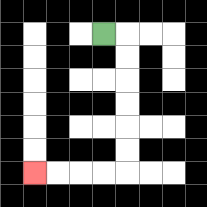{'start': '[4, 1]', 'end': '[1, 7]', 'path_directions': 'R,D,D,D,D,D,D,L,L,L,L', 'path_coordinates': '[[4, 1], [5, 1], [5, 2], [5, 3], [5, 4], [5, 5], [5, 6], [5, 7], [4, 7], [3, 7], [2, 7], [1, 7]]'}